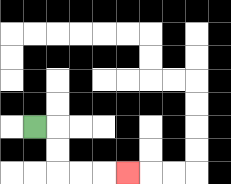{'start': '[1, 5]', 'end': '[5, 7]', 'path_directions': 'R,D,D,R,R,R', 'path_coordinates': '[[1, 5], [2, 5], [2, 6], [2, 7], [3, 7], [4, 7], [5, 7]]'}